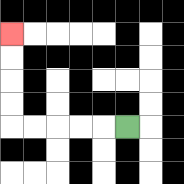{'start': '[5, 5]', 'end': '[0, 1]', 'path_directions': 'L,L,L,L,L,U,U,U,U', 'path_coordinates': '[[5, 5], [4, 5], [3, 5], [2, 5], [1, 5], [0, 5], [0, 4], [0, 3], [0, 2], [0, 1]]'}